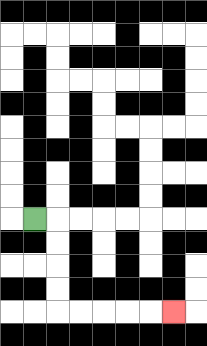{'start': '[1, 9]', 'end': '[7, 13]', 'path_directions': 'R,D,D,D,D,R,R,R,R,R', 'path_coordinates': '[[1, 9], [2, 9], [2, 10], [2, 11], [2, 12], [2, 13], [3, 13], [4, 13], [5, 13], [6, 13], [7, 13]]'}